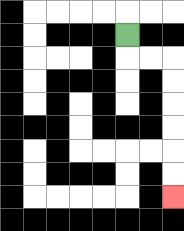{'start': '[5, 1]', 'end': '[7, 8]', 'path_directions': 'D,R,R,D,D,D,D,D,D', 'path_coordinates': '[[5, 1], [5, 2], [6, 2], [7, 2], [7, 3], [7, 4], [7, 5], [7, 6], [7, 7], [7, 8]]'}